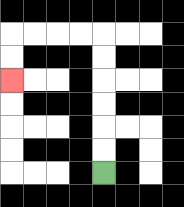{'start': '[4, 7]', 'end': '[0, 3]', 'path_directions': 'U,U,U,U,U,U,L,L,L,L,D,D', 'path_coordinates': '[[4, 7], [4, 6], [4, 5], [4, 4], [4, 3], [4, 2], [4, 1], [3, 1], [2, 1], [1, 1], [0, 1], [0, 2], [0, 3]]'}